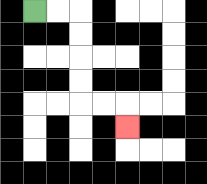{'start': '[1, 0]', 'end': '[5, 5]', 'path_directions': 'R,R,D,D,D,D,R,R,D', 'path_coordinates': '[[1, 0], [2, 0], [3, 0], [3, 1], [3, 2], [3, 3], [3, 4], [4, 4], [5, 4], [5, 5]]'}